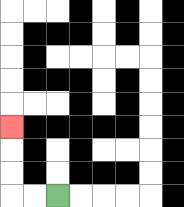{'start': '[2, 8]', 'end': '[0, 5]', 'path_directions': 'L,L,U,U,U', 'path_coordinates': '[[2, 8], [1, 8], [0, 8], [0, 7], [0, 6], [0, 5]]'}